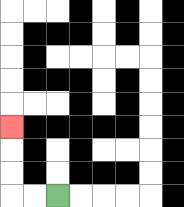{'start': '[2, 8]', 'end': '[0, 5]', 'path_directions': 'L,L,U,U,U', 'path_coordinates': '[[2, 8], [1, 8], [0, 8], [0, 7], [0, 6], [0, 5]]'}